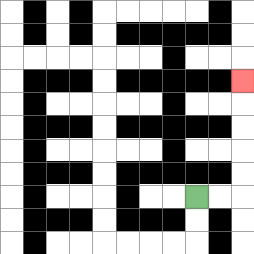{'start': '[8, 8]', 'end': '[10, 3]', 'path_directions': 'R,R,U,U,U,U,U', 'path_coordinates': '[[8, 8], [9, 8], [10, 8], [10, 7], [10, 6], [10, 5], [10, 4], [10, 3]]'}